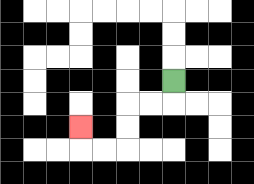{'start': '[7, 3]', 'end': '[3, 5]', 'path_directions': 'D,L,L,D,D,L,L,U', 'path_coordinates': '[[7, 3], [7, 4], [6, 4], [5, 4], [5, 5], [5, 6], [4, 6], [3, 6], [3, 5]]'}